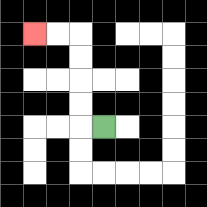{'start': '[4, 5]', 'end': '[1, 1]', 'path_directions': 'L,U,U,U,U,L,L', 'path_coordinates': '[[4, 5], [3, 5], [3, 4], [3, 3], [3, 2], [3, 1], [2, 1], [1, 1]]'}